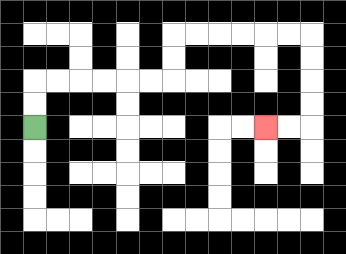{'start': '[1, 5]', 'end': '[11, 5]', 'path_directions': 'U,U,R,R,R,R,R,R,U,U,R,R,R,R,R,R,D,D,D,D,L,L', 'path_coordinates': '[[1, 5], [1, 4], [1, 3], [2, 3], [3, 3], [4, 3], [5, 3], [6, 3], [7, 3], [7, 2], [7, 1], [8, 1], [9, 1], [10, 1], [11, 1], [12, 1], [13, 1], [13, 2], [13, 3], [13, 4], [13, 5], [12, 5], [11, 5]]'}